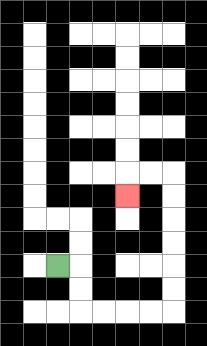{'start': '[2, 11]', 'end': '[5, 8]', 'path_directions': 'R,D,D,R,R,R,R,U,U,U,U,U,U,L,L,D', 'path_coordinates': '[[2, 11], [3, 11], [3, 12], [3, 13], [4, 13], [5, 13], [6, 13], [7, 13], [7, 12], [7, 11], [7, 10], [7, 9], [7, 8], [7, 7], [6, 7], [5, 7], [5, 8]]'}